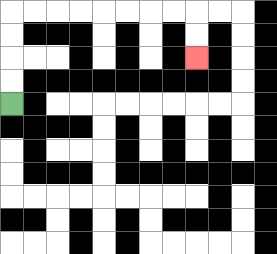{'start': '[0, 4]', 'end': '[8, 2]', 'path_directions': 'U,U,U,U,R,R,R,R,R,R,R,R,D,D', 'path_coordinates': '[[0, 4], [0, 3], [0, 2], [0, 1], [0, 0], [1, 0], [2, 0], [3, 0], [4, 0], [5, 0], [6, 0], [7, 0], [8, 0], [8, 1], [8, 2]]'}